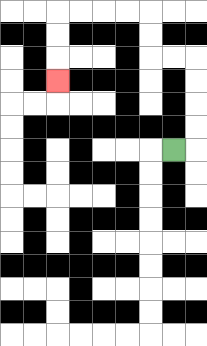{'start': '[7, 6]', 'end': '[2, 3]', 'path_directions': 'R,U,U,U,U,L,L,U,U,L,L,L,L,D,D,D', 'path_coordinates': '[[7, 6], [8, 6], [8, 5], [8, 4], [8, 3], [8, 2], [7, 2], [6, 2], [6, 1], [6, 0], [5, 0], [4, 0], [3, 0], [2, 0], [2, 1], [2, 2], [2, 3]]'}